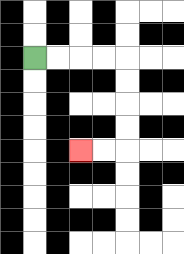{'start': '[1, 2]', 'end': '[3, 6]', 'path_directions': 'R,R,R,R,D,D,D,D,L,L', 'path_coordinates': '[[1, 2], [2, 2], [3, 2], [4, 2], [5, 2], [5, 3], [5, 4], [5, 5], [5, 6], [4, 6], [3, 6]]'}